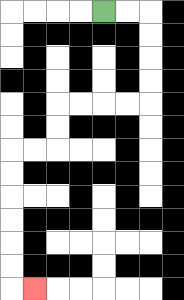{'start': '[4, 0]', 'end': '[1, 12]', 'path_directions': 'R,R,D,D,D,D,L,L,L,L,D,D,L,L,D,D,D,D,D,D,R', 'path_coordinates': '[[4, 0], [5, 0], [6, 0], [6, 1], [6, 2], [6, 3], [6, 4], [5, 4], [4, 4], [3, 4], [2, 4], [2, 5], [2, 6], [1, 6], [0, 6], [0, 7], [0, 8], [0, 9], [0, 10], [0, 11], [0, 12], [1, 12]]'}